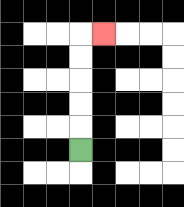{'start': '[3, 6]', 'end': '[4, 1]', 'path_directions': 'U,U,U,U,U,R', 'path_coordinates': '[[3, 6], [3, 5], [3, 4], [3, 3], [3, 2], [3, 1], [4, 1]]'}